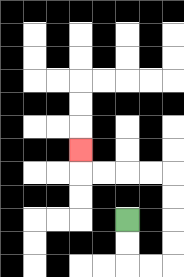{'start': '[5, 9]', 'end': '[3, 6]', 'path_directions': 'D,D,R,R,U,U,U,U,L,L,L,L,U', 'path_coordinates': '[[5, 9], [5, 10], [5, 11], [6, 11], [7, 11], [7, 10], [7, 9], [7, 8], [7, 7], [6, 7], [5, 7], [4, 7], [3, 7], [3, 6]]'}